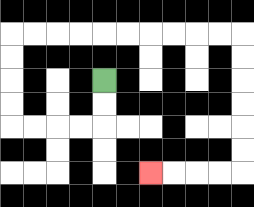{'start': '[4, 3]', 'end': '[6, 7]', 'path_directions': 'D,D,L,L,L,L,U,U,U,U,R,R,R,R,R,R,R,R,R,R,D,D,D,D,D,D,L,L,L,L', 'path_coordinates': '[[4, 3], [4, 4], [4, 5], [3, 5], [2, 5], [1, 5], [0, 5], [0, 4], [0, 3], [0, 2], [0, 1], [1, 1], [2, 1], [3, 1], [4, 1], [5, 1], [6, 1], [7, 1], [8, 1], [9, 1], [10, 1], [10, 2], [10, 3], [10, 4], [10, 5], [10, 6], [10, 7], [9, 7], [8, 7], [7, 7], [6, 7]]'}